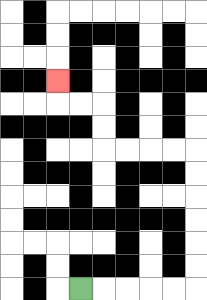{'start': '[3, 12]', 'end': '[2, 3]', 'path_directions': 'R,R,R,R,R,U,U,U,U,U,U,L,L,L,L,U,U,L,L,U', 'path_coordinates': '[[3, 12], [4, 12], [5, 12], [6, 12], [7, 12], [8, 12], [8, 11], [8, 10], [8, 9], [8, 8], [8, 7], [8, 6], [7, 6], [6, 6], [5, 6], [4, 6], [4, 5], [4, 4], [3, 4], [2, 4], [2, 3]]'}